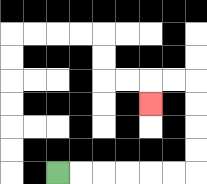{'start': '[2, 7]', 'end': '[6, 4]', 'path_directions': 'R,R,R,R,R,R,U,U,U,U,L,L,D', 'path_coordinates': '[[2, 7], [3, 7], [4, 7], [5, 7], [6, 7], [7, 7], [8, 7], [8, 6], [8, 5], [8, 4], [8, 3], [7, 3], [6, 3], [6, 4]]'}